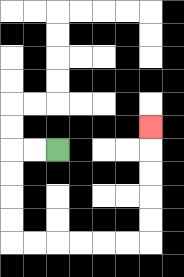{'start': '[2, 6]', 'end': '[6, 5]', 'path_directions': 'L,L,D,D,D,D,R,R,R,R,R,R,U,U,U,U,U', 'path_coordinates': '[[2, 6], [1, 6], [0, 6], [0, 7], [0, 8], [0, 9], [0, 10], [1, 10], [2, 10], [3, 10], [4, 10], [5, 10], [6, 10], [6, 9], [6, 8], [6, 7], [6, 6], [6, 5]]'}